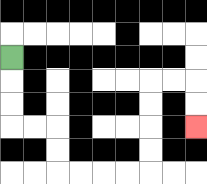{'start': '[0, 2]', 'end': '[8, 5]', 'path_directions': 'D,D,D,R,R,D,D,R,R,R,R,U,U,U,U,R,R,D,D', 'path_coordinates': '[[0, 2], [0, 3], [0, 4], [0, 5], [1, 5], [2, 5], [2, 6], [2, 7], [3, 7], [4, 7], [5, 7], [6, 7], [6, 6], [6, 5], [6, 4], [6, 3], [7, 3], [8, 3], [8, 4], [8, 5]]'}